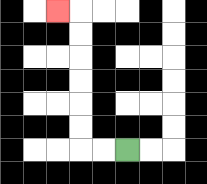{'start': '[5, 6]', 'end': '[2, 0]', 'path_directions': 'L,L,U,U,U,U,U,U,L', 'path_coordinates': '[[5, 6], [4, 6], [3, 6], [3, 5], [3, 4], [3, 3], [3, 2], [3, 1], [3, 0], [2, 0]]'}